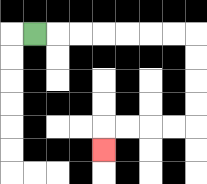{'start': '[1, 1]', 'end': '[4, 6]', 'path_directions': 'R,R,R,R,R,R,R,D,D,D,D,L,L,L,L,D', 'path_coordinates': '[[1, 1], [2, 1], [3, 1], [4, 1], [5, 1], [6, 1], [7, 1], [8, 1], [8, 2], [8, 3], [8, 4], [8, 5], [7, 5], [6, 5], [5, 5], [4, 5], [4, 6]]'}